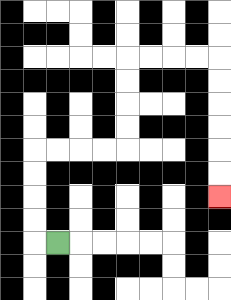{'start': '[2, 10]', 'end': '[9, 8]', 'path_directions': 'L,U,U,U,U,R,R,R,R,U,U,U,U,R,R,R,R,D,D,D,D,D,D', 'path_coordinates': '[[2, 10], [1, 10], [1, 9], [1, 8], [1, 7], [1, 6], [2, 6], [3, 6], [4, 6], [5, 6], [5, 5], [5, 4], [5, 3], [5, 2], [6, 2], [7, 2], [8, 2], [9, 2], [9, 3], [9, 4], [9, 5], [9, 6], [9, 7], [9, 8]]'}